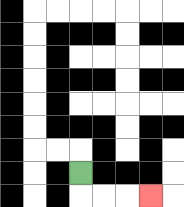{'start': '[3, 7]', 'end': '[6, 8]', 'path_directions': 'D,R,R,R', 'path_coordinates': '[[3, 7], [3, 8], [4, 8], [5, 8], [6, 8]]'}